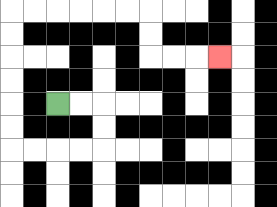{'start': '[2, 4]', 'end': '[9, 2]', 'path_directions': 'R,R,D,D,L,L,L,L,U,U,U,U,U,U,R,R,R,R,R,R,D,D,R,R,R', 'path_coordinates': '[[2, 4], [3, 4], [4, 4], [4, 5], [4, 6], [3, 6], [2, 6], [1, 6], [0, 6], [0, 5], [0, 4], [0, 3], [0, 2], [0, 1], [0, 0], [1, 0], [2, 0], [3, 0], [4, 0], [5, 0], [6, 0], [6, 1], [6, 2], [7, 2], [8, 2], [9, 2]]'}